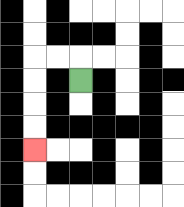{'start': '[3, 3]', 'end': '[1, 6]', 'path_directions': 'U,L,L,D,D,D,D', 'path_coordinates': '[[3, 3], [3, 2], [2, 2], [1, 2], [1, 3], [1, 4], [1, 5], [1, 6]]'}